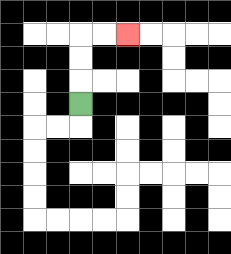{'start': '[3, 4]', 'end': '[5, 1]', 'path_directions': 'U,U,U,R,R', 'path_coordinates': '[[3, 4], [3, 3], [3, 2], [3, 1], [4, 1], [5, 1]]'}